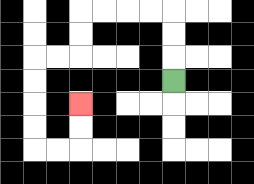{'start': '[7, 3]', 'end': '[3, 4]', 'path_directions': 'U,U,U,L,L,L,L,D,D,L,L,D,D,D,D,R,R,U,U', 'path_coordinates': '[[7, 3], [7, 2], [7, 1], [7, 0], [6, 0], [5, 0], [4, 0], [3, 0], [3, 1], [3, 2], [2, 2], [1, 2], [1, 3], [1, 4], [1, 5], [1, 6], [2, 6], [3, 6], [3, 5], [3, 4]]'}